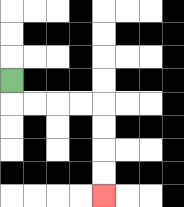{'start': '[0, 3]', 'end': '[4, 8]', 'path_directions': 'D,R,R,R,R,D,D,D,D', 'path_coordinates': '[[0, 3], [0, 4], [1, 4], [2, 4], [3, 4], [4, 4], [4, 5], [4, 6], [4, 7], [4, 8]]'}